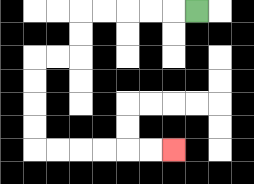{'start': '[8, 0]', 'end': '[7, 6]', 'path_directions': 'L,L,L,L,L,D,D,L,L,D,D,D,D,R,R,R,R,R,R', 'path_coordinates': '[[8, 0], [7, 0], [6, 0], [5, 0], [4, 0], [3, 0], [3, 1], [3, 2], [2, 2], [1, 2], [1, 3], [1, 4], [1, 5], [1, 6], [2, 6], [3, 6], [4, 6], [5, 6], [6, 6], [7, 6]]'}